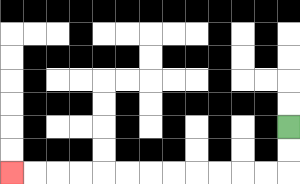{'start': '[12, 5]', 'end': '[0, 7]', 'path_directions': 'D,D,L,L,L,L,L,L,L,L,L,L,L,L', 'path_coordinates': '[[12, 5], [12, 6], [12, 7], [11, 7], [10, 7], [9, 7], [8, 7], [7, 7], [6, 7], [5, 7], [4, 7], [3, 7], [2, 7], [1, 7], [0, 7]]'}